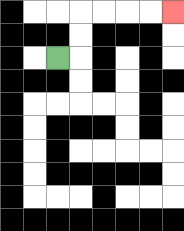{'start': '[2, 2]', 'end': '[7, 0]', 'path_directions': 'R,U,U,R,R,R,R', 'path_coordinates': '[[2, 2], [3, 2], [3, 1], [3, 0], [4, 0], [5, 0], [6, 0], [7, 0]]'}